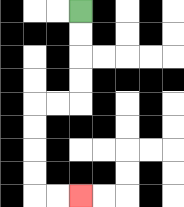{'start': '[3, 0]', 'end': '[3, 8]', 'path_directions': 'D,D,D,D,L,L,D,D,D,D,R,R', 'path_coordinates': '[[3, 0], [3, 1], [3, 2], [3, 3], [3, 4], [2, 4], [1, 4], [1, 5], [1, 6], [1, 7], [1, 8], [2, 8], [3, 8]]'}